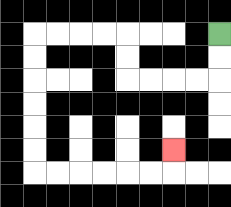{'start': '[9, 1]', 'end': '[7, 6]', 'path_directions': 'D,D,L,L,L,L,U,U,L,L,L,L,D,D,D,D,D,D,R,R,R,R,R,R,U', 'path_coordinates': '[[9, 1], [9, 2], [9, 3], [8, 3], [7, 3], [6, 3], [5, 3], [5, 2], [5, 1], [4, 1], [3, 1], [2, 1], [1, 1], [1, 2], [1, 3], [1, 4], [1, 5], [1, 6], [1, 7], [2, 7], [3, 7], [4, 7], [5, 7], [6, 7], [7, 7], [7, 6]]'}